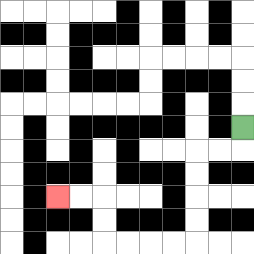{'start': '[10, 5]', 'end': '[2, 8]', 'path_directions': 'D,L,L,D,D,D,D,L,L,L,L,U,U,L,L', 'path_coordinates': '[[10, 5], [10, 6], [9, 6], [8, 6], [8, 7], [8, 8], [8, 9], [8, 10], [7, 10], [6, 10], [5, 10], [4, 10], [4, 9], [4, 8], [3, 8], [2, 8]]'}